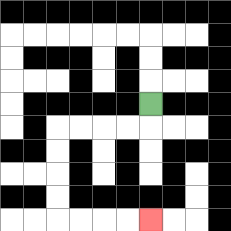{'start': '[6, 4]', 'end': '[6, 9]', 'path_directions': 'D,L,L,L,L,D,D,D,D,R,R,R,R', 'path_coordinates': '[[6, 4], [6, 5], [5, 5], [4, 5], [3, 5], [2, 5], [2, 6], [2, 7], [2, 8], [2, 9], [3, 9], [4, 9], [5, 9], [6, 9]]'}